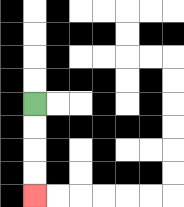{'start': '[1, 4]', 'end': '[1, 8]', 'path_directions': 'D,D,D,D', 'path_coordinates': '[[1, 4], [1, 5], [1, 6], [1, 7], [1, 8]]'}